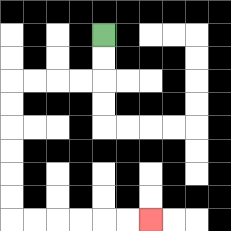{'start': '[4, 1]', 'end': '[6, 9]', 'path_directions': 'D,D,L,L,L,L,D,D,D,D,D,D,R,R,R,R,R,R', 'path_coordinates': '[[4, 1], [4, 2], [4, 3], [3, 3], [2, 3], [1, 3], [0, 3], [0, 4], [0, 5], [0, 6], [0, 7], [0, 8], [0, 9], [1, 9], [2, 9], [3, 9], [4, 9], [5, 9], [6, 9]]'}